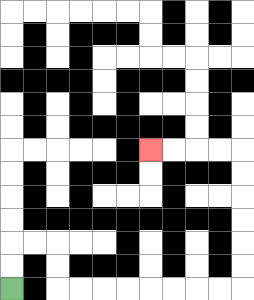{'start': '[0, 12]', 'end': '[6, 6]', 'path_directions': 'U,U,R,R,D,D,R,R,R,R,R,R,R,R,U,U,U,U,U,U,L,L,L,L', 'path_coordinates': '[[0, 12], [0, 11], [0, 10], [1, 10], [2, 10], [2, 11], [2, 12], [3, 12], [4, 12], [5, 12], [6, 12], [7, 12], [8, 12], [9, 12], [10, 12], [10, 11], [10, 10], [10, 9], [10, 8], [10, 7], [10, 6], [9, 6], [8, 6], [7, 6], [6, 6]]'}